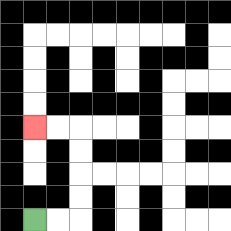{'start': '[1, 9]', 'end': '[1, 5]', 'path_directions': 'R,R,U,U,U,U,L,L', 'path_coordinates': '[[1, 9], [2, 9], [3, 9], [3, 8], [3, 7], [3, 6], [3, 5], [2, 5], [1, 5]]'}